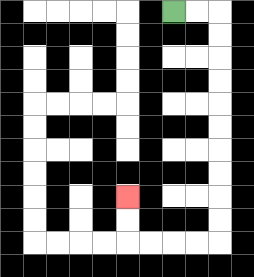{'start': '[7, 0]', 'end': '[5, 8]', 'path_directions': 'R,R,D,D,D,D,D,D,D,D,D,D,L,L,L,L,U,U', 'path_coordinates': '[[7, 0], [8, 0], [9, 0], [9, 1], [9, 2], [9, 3], [9, 4], [9, 5], [9, 6], [9, 7], [9, 8], [9, 9], [9, 10], [8, 10], [7, 10], [6, 10], [5, 10], [5, 9], [5, 8]]'}